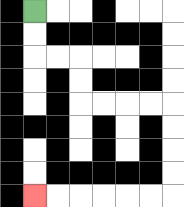{'start': '[1, 0]', 'end': '[1, 8]', 'path_directions': 'D,D,R,R,D,D,R,R,R,R,D,D,D,D,L,L,L,L,L,L', 'path_coordinates': '[[1, 0], [1, 1], [1, 2], [2, 2], [3, 2], [3, 3], [3, 4], [4, 4], [5, 4], [6, 4], [7, 4], [7, 5], [7, 6], [7, 7], [7, 8], [6, 8], [5, 8], [4, 8], [3, 8], [2, 8], [1, 8]]'}